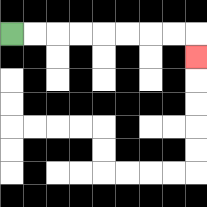{'start': '[0, 1]', 'end': '[8, 2]', 'path_directions': 'R,R,R,R,R,R,R,R,D', 'path_coordinates': '[[0, 1], [1, 1], [2, 1], [3, 1], [4, 1], [5, 1], [6, 1], [7, 1], [8, 1], [8, 2]]'}